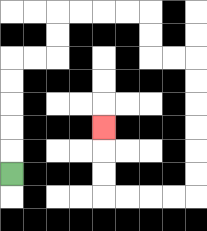{'start': '[0, 7]', 'end': '[4, 5]', 'path_directions': 'U,U,U,U,U,R,R,U,U,R,R,R,R,D,D,R,R,D,D,D,D,D,D,L,L,L,L,U,U,U', 'path_coordinates': '[[0, 7], [0, 6], [0, 5], [0, 4], [0, 3], [0, 2], [1, 2], [2, 2], [2, 1], [2, 0], [3, 0], [4, 0], [5, 0], [6, 0], [6, 1], [6, 2], [7, 2], [8, 2], [8, 3], [8, 4], [8, 5], [8, 6], [8, 7], [8, 8], [7, 8], [6, 8], [5, 8], [4, 8], [4, 7], [4, 6], [4, 5]]'}